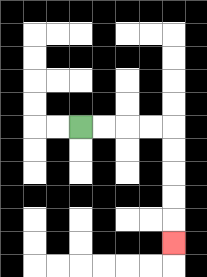{'start': '[3, 5]', 'end': '[7, 10]', 'path_directions': 'R,R,R,R,D,D,D,D,D', 'path_coordinates': '[[3, 5], [4, 5], [5, 5], [6, 5], [7, 5], [7, 6], [7, 7], [7, 8], [7, 9], [7, 10]]'}